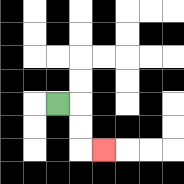{'start': '[2, 4]', 'end': '[4, 6]', 'path_directions': 'R,D,D,R', 'path_coordinates': '[[2, 4], [3, 4], [3, 5], [3, 6], [4, 6]]'}